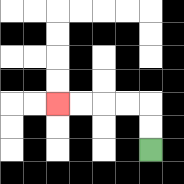{'start': '[6, 6]', 'end': '[2, 4]', 'path_directions': 'U,U,L,L,L,L', 'path_coordinates': '[[6, 6], [6, 5], [6, 4], [5, 4], [4, 4], [3, 4], [2, 4]]'}